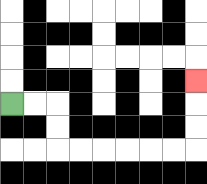{'start': '[0, 4]', 'end': '[8, 3]', 'path_directions': 'R,R,D,D,R,R,R,R,R,R,U,U,U', 'path_coordinates': '[[0, 4], [1, 4], [2, 4], [2, 5], [2, 6], [3, 6], [4, 6], [5, 6], [6, 6], [7, 6], [8, 6], [8, 5], [8, 4], [8, 3]]'}